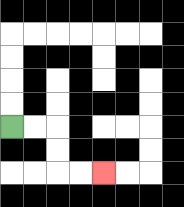{'start': '[0, 5]', 'end': '[4, 7]', 'path_directions': 'R,R,D,D,R,R', 'path_coordinates': '[[0, 5], [1, 5], [2, 5], [2, 6], [2, 7], [3, 7], [4, 7]]'}